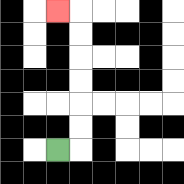{'start': '[2, 6]', 'end': '[2, 0]', 'path_directions': 'R,U,U,U,U,U,U,L', 'path_coordinates': '[[2, 6], [3, 6], [3, 5], [3, 4], [3, 3], [3, 2], [3, 1], [3, 0], [2, 0]]'}